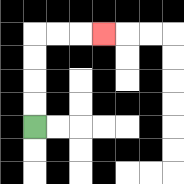{'start': '[1, 5]', 'end': '[4, 1]', 'path_directions': 'U,U,U,U,R,R,R', 'path_coordinates': '[[1, 5], [1, 4], [1, 3], [1, 2], [1, 1], [2, 1], [3, 1], [4, 1]]'}